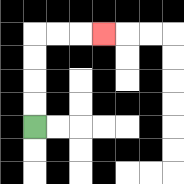{'start': '[1, 5]', 'end': '[4, 1]', 'path_directions': 'U,U,U,U,R,R,R', 'path_coordinates': '[[1, 5], [1, 4], [1, 3], [1, 2], [1, 1], [2, 1], [3, 1], [4, 1]]'}